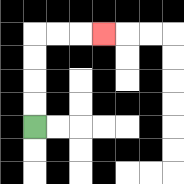{'start': '[1, 5]', 'end': '[4, 1]', 'path_directions': 'U,U,U,U,R,R,R', 'path_coordinates': '[[1, 5], [1, 4], [1, 3], [1, 2], [1, 1], [2, 1], [3, 1], [4, 1]]'}